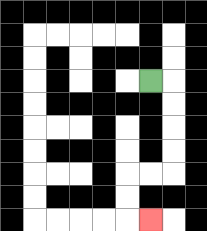{'start': '[6, 3]', 'end': '[6, 9]', 'path_directions': 'R,D,D,D,D,L,L,D,D,R', 'path_coordinates': '[[6, 3], [7, 3], [7, 4], [7, 5], [7, 6], [7, 7], [6, 7], [5, 7], [5, 8], [5, 9], [6, 9]]'}